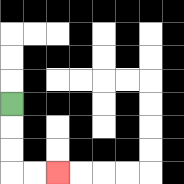{'start': '[0, 4]', 'end': '[2, 7]', 'path_directions': 'D,D,D,R,R', 'path_coordinates': '[[0, 4], [0, 5], [0, 6], [0, 7], [1, 7], [2, 7]]'}